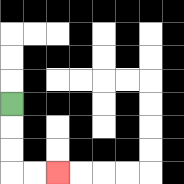{'start': '[0, 4]', 'end': '[2, 7]', 'path_directions': 'D,D,D,R,R', 'path_coordinates': '[[0, 4], [0, 5], [0, 6], [0, 7], [1, 7], [2, 7]]'}